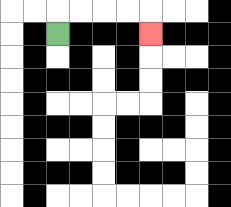{'start': '[2, 1]', 'end': '[6, 1]', 'path_directions': 'U,R,R,R,R,D', 'path_coordinates': '[[2, 1], [2, 0], [3, 0], [4, 0], [5, 0], [6, 0], [6, 1]]'}